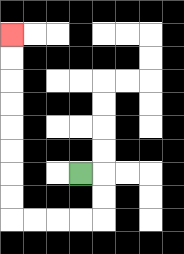{'start': '[3, 7]', 'end': '[0, 1]', 'path_directions': 'R,D,D,L,L,L,L,U,U,U,U,U,U,U,U', 'path_coordinates': '[[3, 7], [4, 7], [4, 8], [4, 9], [3, 9], [2, 9], [1, 9], [0, 9], [0, 8], [0, 7], [0, 6], [0, 5], [0, 4], [0, 3], [0, 2], [0, 1]]'}